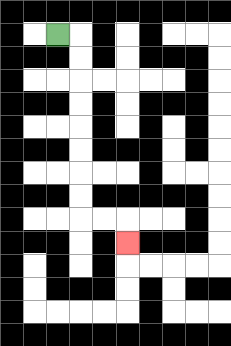{'start': '[2, 1]', 'end': '[5, 10]', 'path_directions': 'R,D,D,D,D,D,D,D,D,R,R,D', 'path_coordinates': '[[2, 1], [3, 1], [3, 2], [3, 3], [3, 4], [3, 5], [3, 6], [3, 7], [3, 8], [3, 9], [4, 9], [5, 9], [5, 10]]'}